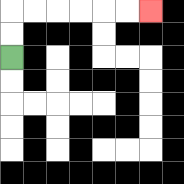{'start': '[0, 2]', 'end': '[6, 0]', 'path_directions': 'U,U,R,R,R,R,R,R', 'path_coordinates': '[[0, 2], [0, 1], [0, 0], [1, 0], [2, 0], [3, 0], [4, 0], [5, 0], [6, 0]]'}